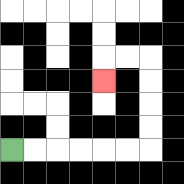{'start': '[0, 6]', 'end': '[4, 3]', 'path_directions': 'R,R,R,R,R,R,U,U,U,U,L,L,D', 'path_coordinates': '[[0, 6], [1, 6], [2, 6], [3, 6], [4, 6], [5, 6], [6, 6], [6, 5], [6, 4], [6, 3], [6, 2], [5, 2], [4, 2], [4, 3]]'}